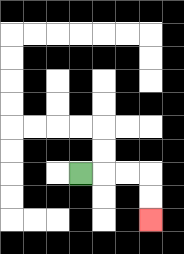{'start': '[3, 7]', 'end': '[6, 9]', 'path_directions': 'R,R,R,D,D', 'path_coordinates': '[[3, 7], [4, 7], [5, 7], [6, 7], [6, 8], [6, 9]]'}